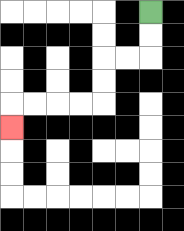{'start': '[6, 0]', 'end': '[0, 5]', 'path_directions': 'D,D,L,L,D,D,L,L,L,L,D', 'path_coordinates': '[[6, 0], [6, 1], [6, 2], [5, 2], [4, 2], [4, 3], [4, 4], [3, 4], [2, 4], [1, 4], [0, 4], [0, 5]]'}